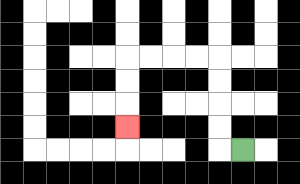{'start': '[10, 6]', 'end': '[5, 5]', 'path_directions': 'L,U,U,U,U,L,L,L,L,D,D,D', 'path_coordinates': '[[10, 6], [9, 6], [9, 5], [9, 4], [9, 3], [9, 2], [8, 2], [7, 2], [6, 2], [5, 2], [5, 3], [5, 4], [5, 5]]'}